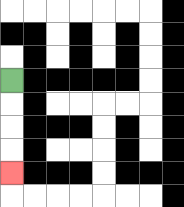{'start': '[0, 3]', 'end': '[0, 7]', 'path_directions': 'D,D,D,D', 'path_coordinates': '[[0, 3], [0, 4], [0, 5], [0, 6], [0, 7]]'}